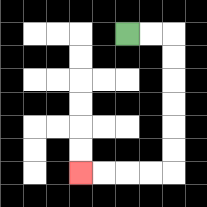{'start': '[5, 1]', 'end': '[3, 7]', 'path_directions': 'R,R,D,D,D,D,D,D,L,L,L,L', 'path_coordinates': '[[5, 1], [6, 1], [7, 1], [7, 2], [7, 3], [7, 4], [7, 5], [7, 6], [7, 7], [6, 7], [5, 7], [4, 7], [3, 7]]'}